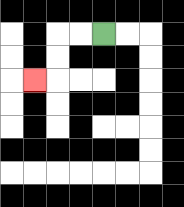{'start': '[4, 1]', 'end': '[1, 3]', 'path_directions': 'L,L,D,D,L', 'path_coordinates': '[[4, 1], [3, 1], [2, 1], [2, 2], [2, 3], [1, 3]]'}